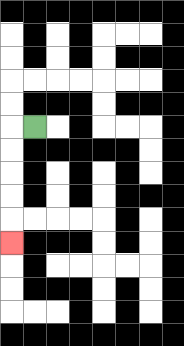{'start': '[1, 5]', 'end': '[0, 10]', 'path_directions': 'L,D,D,D,D,D', 'path_coordinates': '[[1, 5], [0, 5], [0, 6], [0, 7], [0, 8], [0, 9], [0, 10]]'}